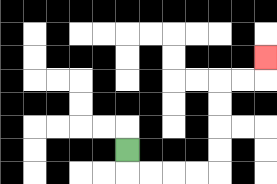{'start': '[5, 6]', 'end': '[11, 2]', 'path_directions': 'D,R,R,R,R,U,U,U,U,R,R,U', 'path_coordinates': '[[5, 6], [5, 7], [6, 7], [7, 7], [8, 7], [9, 7], [9, 6], [9, 5], [9, 4], [9, 3], [10, 3], [11, 3], [11, 2]]'}